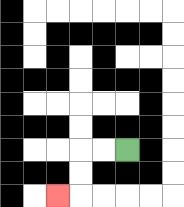{'start': '[5, 6]', 'end': '[2, 8]', 'path_directions': 'L,L,D,D,L', 'path_coordinates': '[[5, 6], [4, 6], [3, 6], [3, 7], [3, 8], [2, 8]]'}